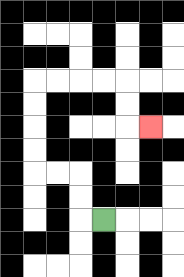{'start': '[4, 9]', 'end': '[6, 5]', 'path_directions': 'L,U,U,L,L,U,U,U,U,R,R,R,R,D,D,R', 'path_coordinates': '[[4, 9], [3, 9], [3, 8], [3, 7], [2, 7], [1, 7], [1, 6], [1, 5], [1, 4], [1, 3], [2, 3], [3, 3], [4, 3], [5, 3], [5, 4], [5, 5], [6, 5]]'}